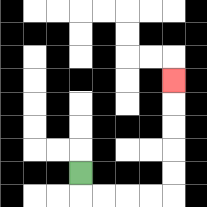{'start': '[3, 7]', 'end': '[7, 3]', 'path_directions': 'D,R,R,R,R,U,U,U,U,U', 'path_coordinates': '[[3, 7], [3, 8], [4, 8], [5, 8], [6, 8], [7, 8], [7, 7], [7, 6], [7, 5], [7, 4], [7, 3]]'}